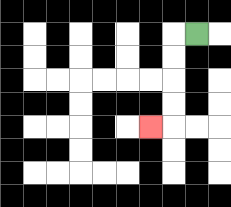{'start': '[8, 1]', 'end': '[6, 5]', 'path_directions': 'L,D,D,D,D,L', 'path_coordinates': '[[8, 1], [7, 1], [7, 2], [7, 3], [7, 4], [7, 5], [6, 5]]'}